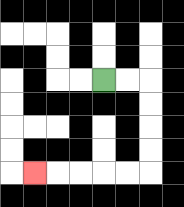{'start': '[4, 3]', 'end': '[1, 7]', 'path_directions': 'R,R,D,D,D,D,L,L,L,L,L', 'path_coordinates': '[[4, 3], [5, 3], [6, 3], [6, 4], [6, 5], [6, 6], [6, 7], [5, 7], [4, 7], [3, 7], [2, 7], [1, 7]]'}